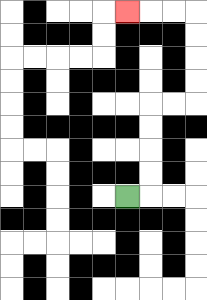{'start': '[5, 8]', 'end': '[5, 0]', 'path_directions': 'R,U,U,U,U,R,R,U,U,U,U,L,L,L', 'path_coordinates': '[[5, 8], [6, 8], [6, 7], [6, 6], [6, 5], [6, 4], [7, 4], [8, 4], [8, 3], [8, 2], [8, 1], [8, 0], [7, 0], [6, 0], [5, 0]]'}